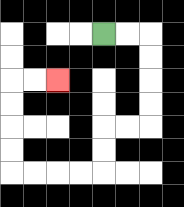{'start': '[4, 1]', 'end': '[2, 3]', 'path_directions': 'R,R,D,D,D,D,L,L,D,D,L,L,L,L,U,U,U,U,R,R', 'path_coordinates': '[[4, 1], [5, 1], [6, 1], [6, 2], [6, 3], [6, 4], [6, 5], [5, 5], [4, 5], [4, 6], [4, 7], [3, 7], [2, 7], [1, 7], [0, 7], [0, 6], [0, 5], [0, 4], [0, 3], [1, 3], [2, 3]]'}